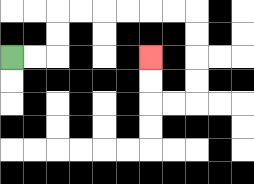{'start': '[0, 2]', 'end': '[6, 2]', 'path_directions': 'R,R,U,U,R,R,R,R,R,R,D,D,D,D,L,L,U,U', 'path_coordinates': '[[0, 2], [1, 2], [2, 2], [2, 1], [2, 0], [3, 0], [4, 0], [5, 0], [6, 0], [7, 0], [8, 0], [8, 1], [8, 2], [8, 3], [8, 4], [7, 4], [6, 4], [6, 3], [6, 2]]'}